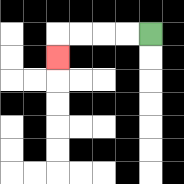{'start': '[6, 1]', 'end': '[2, 2]', 'path_directions': 'L,L,L,L,D', 'path_coordinates': '[[6, 1], [5, 1], [4, 1], [3, 1], [2, 1], [2, 2]]'}